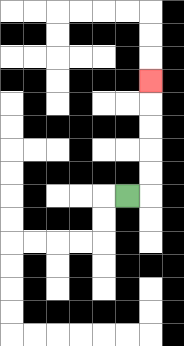{'start': '[5, 8]', 'end': '[6, 3]', 'path_directions': 'R,U,U,U,U,U', 'path_coordinates': '[[5, 8], [6, 8], [6, 7], [6, 6], [6, 5], [6, 4], [6, 3]]'}